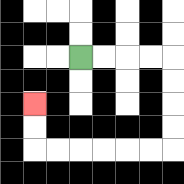{'start': '[3, 2]', 'end': '[1, 4]', 'path_directions': 'R,R,R,R,D,D,D,D,L,L,L,L,L,L,U,U', 'path_coordinates': '[[3, 2], [4, 2], [5, 2], [6, 2], [7, 2], [7, 3], [7, 4], [7, 5], [7, 6], [6, 6], [5, 6], [4, 6], [3, 6], [2, 6], [1, 6], [1, 5], [1, 4]]'}